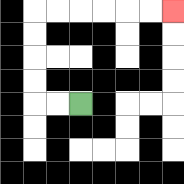{'start': '[3, 4]', 'end': '[7, 0]', 'path_directions': 'L,L,U,U,U,U,R,R,R,R,R,R', 'path_coordinates': '[[3, 4], [2, 4], [1, 4], [1, 3], [1, 2], [1, 1], [1, 0], [2, 0], [3, 0], [4, 0], [5, 0], [6, 0], [7, 0]]'}